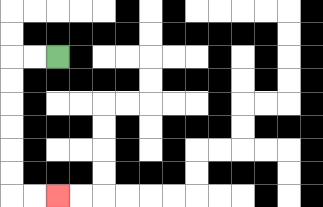{'start': '[2, 2]', 'end': '[2, 8]', 'path_directions': 'L,L,D,D,D,D,D,D,R,R', 'path_coordinates': '[[2, 2], [1, 2], [0, 2], [0, 3], [0, 4], [0, 5], [0, 6], [0, 7], [0, 8], [1, 8], [2, 8]]'}